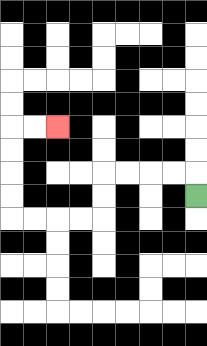{'start': '[8, 8]', 'end': '[2, 5]', 'path_directions': 'U,L,L,L,L,D,D,L,L,L,L,U,U,U,U,R,R', 'path_coordinates': '[[8, 8], [8, 7], [7, 7], [6, 7], [5, 7], [4, 7], [4, 8], [4, 9], [3, 9], [2, 9], [1, 9], [0, 9], [0, 8], [0, 7], [0, 6], [0, 5], [1, 5], [2, 5]]'}